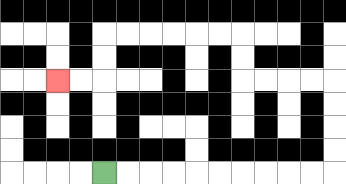{'start': '[4, 7]', 'end': '[2, 3]', 'path_directions': 'R,R,R,R,R,R,R,R,R,R,U,U,U,U,L,L,L,L,U,U,L,L,L,L,L,L,D,D,L,L', 'path_coordinates': '[[4, 7], [5, 7], [6, 7], [7, 7], [8, 7], [9, 7], [10, 7], [11, 7], [12, 7], [13, 7], [14, 7], [14, 6], [14, 5], [14, 4], [14, 3], [13, 3], [12, 3], [11, 3], [10, 3], [10, 2], [10, 1], [9, 1], [8, 1], [7, 1], [6, 1], [5, 1], [4, 1], [4, 2], [4, 3], [3, 3], [2, 3]]'}